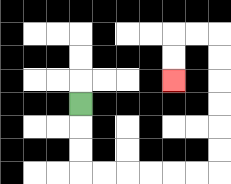{'start': '[3, 4]', 'end': '[7, 3]', 'path_directions': 'D,D,D,R,R,R,R,R,R,U,U,U,U,U,U,L,L,D,D', 'path_coordinates': '[[3, 4], [3, 5], [3, 6], [3, 7], [4, 7], [5, 7], [6, 7], [7, 7], [8, 7], [9, 7], [9, 6], [9, 5], [9, 4], [9, 3], [9, 2], [9, 1], [8, 1], [7, 1], [7, 2], [7, 3]]'}